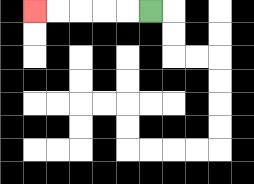{'start': '[6, 0]', 'end': '[1, 0]', 'path_directions': 'L,L,L,L,L', 'path_coordinates': '[[6, 0], [5, 0], [4, 0], [3, 0], [2, 0], [1, 0]]'}